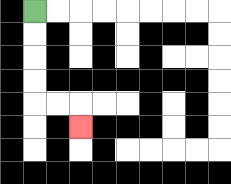{'start': '[1, 0]', 'end': '[3, 5]', 'path_directions': 'D,D,D,D,R,R,D', 'path_coordinates': '[[1, 0], [1, 1], [1, 2], [1, 3], [1, 4], [2, 4], [3, 4], [3, 5]]'}